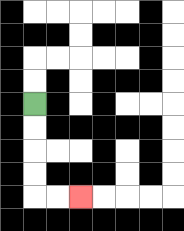{'start': '[1, 4]', 'end': '[3, 8]', 'path_directions': 'D,D,D,D,R,R', 'path_coordinates': '[[1, 4], [1, 5], [1, 6], [1, 7], [1, 8], [2, 8], [3, 8]]'}